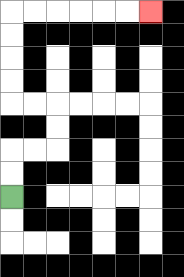{'start': '[0, 8]', 'end': '[6, 0]', 'path_directions': 'U,U,R,R,U,U,L,L,U,U,U,U,R,R,R,R,R,R', 'path_coordinates': '[[0, 8], [0, 7], [0, 6], [1, 6], [2, 6], [2, 5], [2, 4], [1, 4], [0, 4], [0, 3], [0, 2], [0, 1], [0, 0], [1, 0], [2, 0], [3, 0], [4, 0], [5, 0], [6, 0]]'}